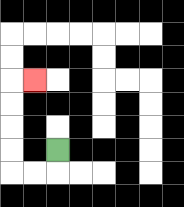{'start': '[2, 6]', 'end': '[1, 3]', 'path_directions': 'D,L,L,U,U,U,U,R', 'path_coordinates': '[[2, 6], [2, 7], [1, 7], [0, 7], [0, 6], [0, 5], [0, 4], [0, 3], [1, 3]]'}